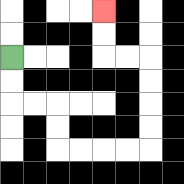{'start': '[0, 2]', 'end': '[4, 0]', 'path_directions': 'D,D,R,R,D,D,R,R,R,R,U,U,U,U,L,L,U,U', 'path_coordinates': '[[0, 2], [0, 3], [0, 4], [1, 4], [2, 4], [2, 5], [2, 6], [3, 6], [4, 6], [5, 6], [6, 6], [6, 5], [6, 4], [6, 3], [6, 2], [5, 2], [4, 2], [4, 1], [4, 0]]'}